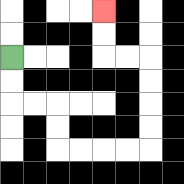{'start': '[0, 2]', 'end': '[4, 0]', 'path_directions': 'D,D,R,R,D,D,R,R,R,R,U,U,U,U,L,L,U,U', 'path_coordinates': '[[0, 2], [0, 3], [0, 4], [1, 4], [2, 4], [2, 5], [2, 6], [3, 6], [4, 6], [5, 6], [6, 6], [6, 5], [6, 4], [6, 3], [6, 2], [5, 2], [4, 2], [4, 1], [4, 0]]'}